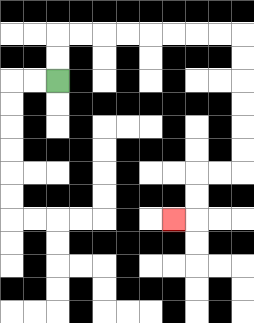{'start': '[2, 3]', 'end': '[7, 9]', 'path_directions': 'U,U,R,R,R,R,R,R,R,R,D,D,D,D,D,D,L,L,D,D,L', 'path_coordinates': '[[2, 3], [2, 2], [2, 1], [3, 1], [4, 1], [5, 1], [6, 1], [7, 1], [8, 1], [9, 1], [10, 1], [10, 2], [10, 3], [10, 4], [10, 5], [10, 6], [10, 7], [9, 7], [8, 7], [8, 8], [8, 9], [7, 9]]'}